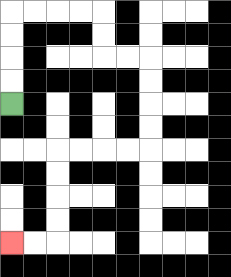{'start': '[0, 4]', 'end': '[0, 10]', 'path_directions': 'U,U,U,U,R,R,R,R,D,D,R,R,D,D,D,D,L,L,L,L,D,D,D,D,L,L', 'path_coordinates': '[[0, 4], [0, 3], [0, 2], [0, 1], [0, 0], [1, 0], [2, 0], [3, 0], [4, 0], [4, 1], [4, 2], [5, 2], [6, 2], [6, 3], [6, 4], [6, 5], [6, 6], [5, 6], [4, 6], [3, 6], [2, 6], [2, 7], [2, 8], [2, 9], [2, 10], [1, 10], [0, 10]]'}